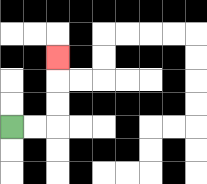{'start': '[0, 5]', 'end': '[2, 2]', 'path_directions': 'R,R,U,U,U', 'path_coordinates': '[[0, 5], [1, 5], [2, 5], [2, 4], [2, 3], [2, 2]]'}